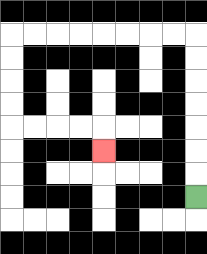{'start': '[8, 8]', 'end': '[4, 6]', 'path_directions': 'U,U,U,U,U,U,U,L,L,L,L,L,L,L,L,D,D,D,D,R,R,R,R,D', 'path_coordinates': '[[8, 8], [8, 7], [8, 6], [8, 5], [8, 4], [8, 3], [8, 2], [8, 1], [7, 1], [6, 1], [5, 1], [4, 1], [3, 1], [2, 1], [1, 1], [0, 1], [0, 2], [0, 3], [0, 4], [0, 5], [1, 5], [2, 5], [3, 5], [4, 5], [4, 6]]'}